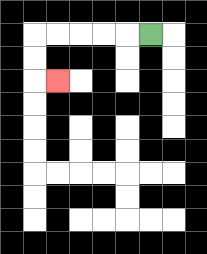{'start': '[6, 1]', 'end': '[2, 3]', 'path_directions': 'L,L,L,L,L,D,D,R', 'path_coordinates': '[[6, 1], [5, 1], [4, 1], [3, 1], [2, 1], [1, 1], [1, 2], [1, 3], [2, 3]]'}